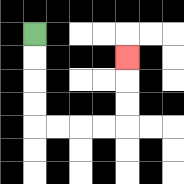{'start': '[1, 1]', 'end': '[5, 2]', 'path_directions': 'D,D,D,D,R,R,R,R,U,U,U', 'path_coordinates': '[[1, 1], [1, 2], [1, 3], [1, 4], [1, 5], [2, 5], [3, 5], [4, 5], [5, 5], [5, 4], [5, 3], [5, 2]]'}